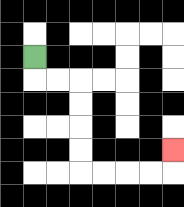{'start': '[1, 2]', 'end': '[7, 6]', 'path_directions': 'D,R,R,D,D,D,D,R,R,R,R,U', 'path_coordinates': '[[1, 2], [1, 3], [2, 3], [3, 3], [3, 4], [3, 5], [3, 6], [3, 7], [4, 7], [5, 7], [6, 7], [7, 7], [7, 6]]'}